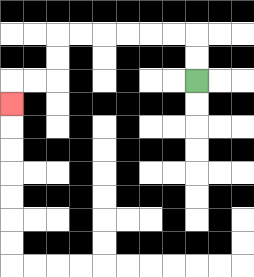{'start': '[8, 3]', 'end': '[0, 4]', 'path_directions': 'U,U,L,L,L,L,L,L,D,D,L,L,D', 'path_coordinates': '[[8, 3], [8, 2], [8, 1], [7, 1], [6, 1], [5, 1], [4, 1], [3, 1], [2, 1], [2, 2], [2, 3], [1, 3], [0, 3], [0, 4]]'}